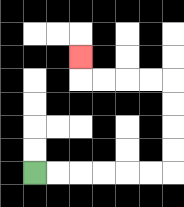{'start': '[1, 7]', 'end': '[3, 2]', 'path_directions': 'R,R,R,R,R,R,U,U,U,U,L,L,L,L,U', 'path_coordinates': '[[1, 7], [2, 7], [3, 7], [4, 7], [5, 7], [6, 7], [7, 7], [7, 6], [7, 5], [7, 4], [7, 3], [6, 3], [5, 3], [4, 3], [3, 3], [3, 2]]'}